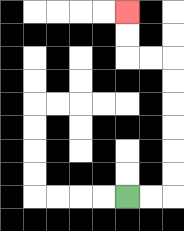{'start': '[5, 8]', 'end': '[5, 0]', 'path_directions': 'R,R,U,U,U,U,U,U,L,L,U,U', 'path_coordinates': '[[5, 8], [6, 8], [7, 8], [7, 7], [7, 6], [7, 5], [7, 4], [7, 3], [7, 2], [6, 2], [5, 2], [5, 1], [5, 0]]'}